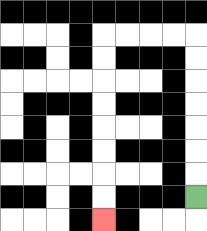{'start': '[8, 8]', 'end': '[4, 9]', 'path_directions': 'U,U,U,U,U,U,U,L,L,L,L,D,D,D,D,D,D,D,D', 'path_coordinates': '[[8, 8], [8, 7], [8, 6], [8, 5], [8, 4], [8, 3], [8, 2], [8, 1], [7, 1], [6, 1], [5, 1], [4, 1], [4, 2], [4, 3], [4, 4], [4, 5], [4, 6], [4, 7], [4, 8], [4, 9]]'}